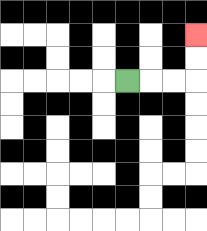{'start': '[5, 3]', 'end': '[8, 1]', 'path_directions': 'R,R,R,U,U', 'path_coordinates': '[[5, 3], [6, 3], [7, 3], [8, 3], [8, 2], [8, 1]]'}